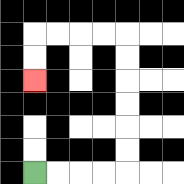{'start': '[1, 7]', 'end': '[1, 3]', 'path_directions': 'R,R,R,R,U,U,U,U,U,U,L,L,L,L,D,D', 'path_coordinates': '[[1, 7], [2, 7], [3, 7], [4, 7], [5, 7], [5, 6], [5, 5], [5, 4], [5, 3], [5, 2], [5, 1], [4, 1], [3, 1], [2, 1], [1, 1], [1, 2], [1, 3]]'}